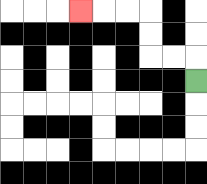{'start': '[8, 3]', 'end': '[3, 0]', 'path_directions': 'U,L,L,U,U,L,L,L', 'path_coordinates': '[[8, 3], [8, 2], [7, 2], [6, 2], [6, 1], [6, 0], [5, 0], [4, 0], [3, 0]]'}